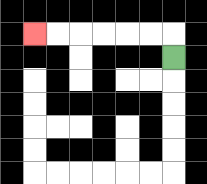{'start': '[7, 2]', 'end': '[1, 1]', 'path_directions': 'U,L,L,L,L,L,L', 'path_coordinates': '[[7, 2], [7, 1], [6, 1], [5, 1], [4, 1], [3, 1], [2, 1], [1, 1]]'}